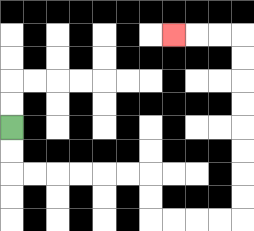{'start': '[0, 5]', 'end': '[7, 1]', 'path_directions': 'D,D,R,R,R,R,R,R,D,D,R,R,R,R,U,U,U,U,U,U,U,U,L,L,L', 'path_coordinates': '[[0, 5], [0, 6], [0, 7], [1, 7], [2, 7], [3, 7], [4, 7], [5, 7], [6, 7], [6, 8], [6, 9], [7, 9], [8, 9], [9, 9], [10, 9], [10, 8], [10, 7], [10, 6], [10, 5], [10, 4], [10, 3], [10, 2], [10, 1], [9, 1], [8, 1], [7, 1]]'}